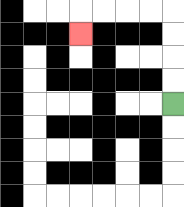{'start': '[7, 4]', 'end': '[3, 1]', 'path_directions': 'U,U,U,U,L,L,L,L,D', 'path_coordinates': '[[7, 4], [7, 3], [7, 2], [7, 1], [7, 0], [6, 0], [5, 0], [4, 0], [3, 0], [3, 1]]'}